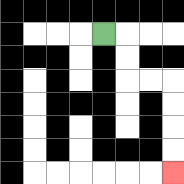{'start': '[4, 1]', 'end': '[7, 7]', 'path_directions': 'R,D,D,R,R,D,D,D,D', 'path_coordinates': '[[4, 1], [5, 1], [5, 2], [5, 3], [6, 3], [7, 3], [7, 4], [7, 5], [7, 6], [7, 7]]'}